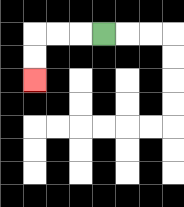{'start': '[4, 1]', 'end': '[1, 3]', 'path_directions': 'L,L,L,D,D', 'path_coordinates': '[[4, 1], [3, 1], [2, 1], [1, 1], [1, 2], [1, 3]]'}